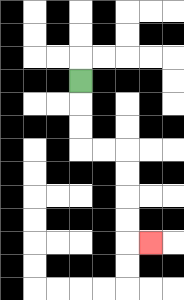{'start': '[3, 3]', 'end': '[6, 10]', 'path_directions': 'D,D,D,R,R,D,D,D,D,R', 'path_coordinates': '[[3, 3], [3, 4], [3, 5], [3, 6], [4, 6], [5, 6], [5, 7], [5, 8], [5, 9], [5, 10], [6, 10]]'}